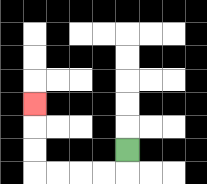{'start': '[5, 6]', 'end': '[1, 4]', 'path_directions': 'D,L,L,L,L,U,U,U', 'path_coordinates': '[[5, 6], [5, 7], [4, 7], [3, 7], [2, 7], [1, 7], [1, 6], [1, 5], [1, 4]]'}